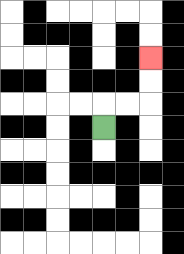{'start': '[4, 5]', 'end': '[6, 2]', 'path_directions': 'U,R,R,U,U', 'path_coordinates': '[[4, 5], [4, 4], [5, 4], [6, 4], [6, 3], [6, 2]]'}